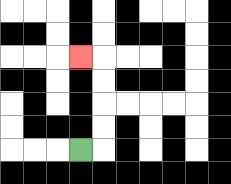{'start': '[3, 6]', 'end': '[3, 2]', 'path_directions': 'R,U,U,U,U,L', 'path_coordinates': '[[3, 6], [4, 6], [4, 5], [4, 4], [4, 3], [4, 2], [3, 2]]'}